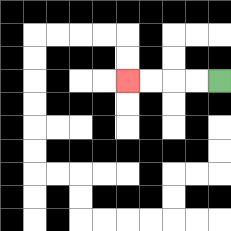{'start': '[9, 3]', 'end': '[5, 3]', 'path_directions': 'L,L,L,L', 'path_coordinates': '[[9, 3], [8, 3], [7, 3], [6, 3], [5, 3]]'}